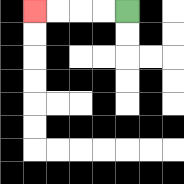{'start': '[5, 0]', 'end': '[1, 0]', 'path_directions': 'L,L,L,L', 'path_coordinates': '[[5, 0], [4, 0], [3, 0], [2, 0], [1, 0]]'}